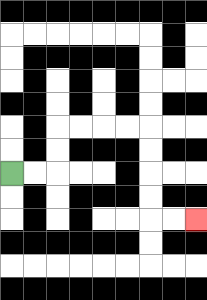{'start': '[0, 7]', 'end': '[8, 9]', 'path_directions': 'R,R,U,U,R,R,R,R,D,D,D,D,R,R', 'path_coordinates': '[[0, 7], [1, 7], [2, 7], [2, 6], [2, 5], [3, 5], [4, 5], [5, 5], [6, 5], [6, 6], [6, 7], [6, 8], [6, 9], [7, 9], [8, 9]]'}